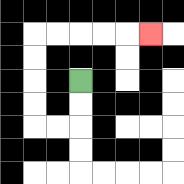{'start': '[3, 3]', 'end': '[6, 1]', 'path_directions': 'D,D,L,L,U,U,U,U,R,R,R,R,R', 'path_coordinates': '[[3, 3], [3, 4], [3, 5], [2, 5], [1, 5], [1, 4], [1, 3], [1, 2], [1, 1], [2, 1], [3, 1], [4, 1], [5, 1], [6, 1]]'}